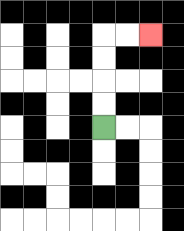{'start': '[4, 5]', 'end': '[6, 1]', 'path_directions': 'U,U,U,U,R,R', 'path_coordinates': '[[4, 5], [4, 4], [4, 3], [4, 2], [4, 1], [5, 1], [6, 1]]'}